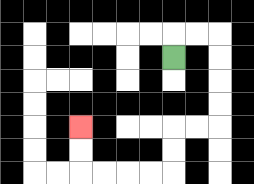{'start': '[7, 2]', 'end': '[3, 5]', 'path_directions': 'U,R,R,D,D,D,D,L,L,D,D,L,L,L,L,U,U', 'path_coordinates': '[[7, 2], [7, 1], [8, 1], [9, 1], [9, 2], [9, 3], [9, 4], [9, 5], [8, 5], [7, 5], [7, 6], [7, 7], [6, 7], [5, 7], [4, 7], [3, 7], [3, 6], [3, 5]]'}